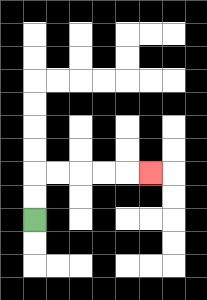{'start': '[1, 9]', 'end': '[6, 7]', 'path_directions': 'U,U,R,R,R,R,R', 'path_coordinates': '[[1, 9], [1, 8], [1, 7], [2, 7], [3, 7], [4, 7], [5, 7], [6, 7]]'}